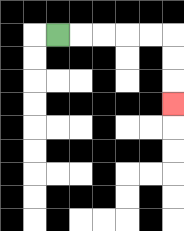{'start': '[2, 1]', 'end': '[7, 4]', 'path_directions': 'R,R,R,R,R,D,D,D', 'path_coordinates': '[[2, 1], [3, 1], [4, 1], [5, 1], [6, 1], [7, 1], [7, 2], [7, 3], [7, 4]]'}